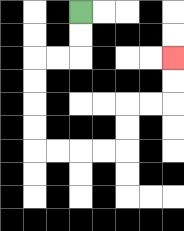{'start': '[3, 0]', 'end': '[7, 2]', 'path_directions': 'D,D,L,L,D,D,D,D,R,R,R,R,U,U,R,R,U,U', 'path_coordinates': '[[3, 0], [3, 1], [3, 2], [2, 2], [1, 2], [1, 3], [1, 4], [1, 5], [1, 6], [2, 6], [3, 6], [4, 6], [5, 6], [5, 5], [5, 4], [6, 4], [7, 4], [7, 3], [7, 2]]'}